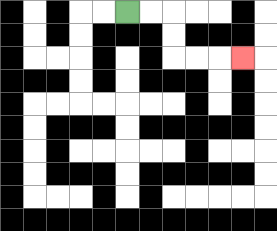{'start': '[5, 0]', 'end': '[10, 2]', 'path_directions': 'R,R,D,D,R,R,R', 'path_coordinates': '[[5, 0], [6, 0], [7, 0], [7, 1], [7, 2], [8, 2], [9, 2], [10, 2]]'}